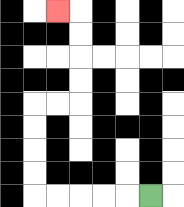{'start': '[6, 8]', 'end': '[2, 0]', 'path_directions': 'L,L,L,L,L,U,U,U,U,R,R,U,U,U,U,L', 'path_coordinates': '[[6, 8], [5, 8], [4, 8], [3, 8], [2, 8], [1, 8], [1, 7], [1, 6], [1, 5], [1, 4], [2, 4], [3, 4], [3, 3], [3, 2], [3, 1], [3, 0], [2, 0]]'}